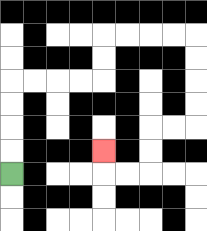{'start': '[0, 7]', 'end': '[4, 6]', 'path_directions': 'U,U,U,U,R,R,R,R,U,U,R,R,R,R,D,D,D,D,L,L,D,D,L,L,U', 'path_coordinates': '[[0, 7], [0, 6], [0, 5], [0, 4], [0, 3], [1, 3], [2, 3], [3, 3], [4, 3], [4, 2], [4, 1], [5, 1], [6, 1], [7, 1], [8, 1], [8, 2], [8, 3], [8, 4], [8, 5], [7, 5], [6, 5], [6, 6], [6, 7], [5, 7], [4, 7], [4, 6]]'}